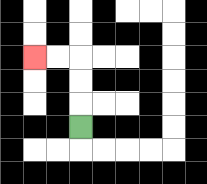{'start': '[3, 5]', 'end': '[1, 2]', 'path_directions': 'U,U,U,L,L', 'path_coordinates': '[[3, 5], [3, 4], [3, 3], [3, 2], [2, 2], [1, 2]]'}